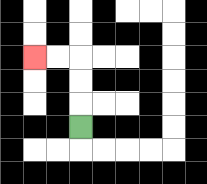{'start': '[3, 5]', 'end': '[1, 2]', 'path_directions': 'U,U,U,L,L', 'path_coordinates': '[[3, 5], [3, 4], [3, 3], [3, 2], [2, 2], [1, 2]]'}